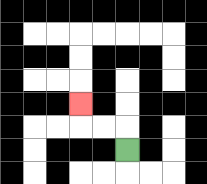{'start': '[5, 6]', 'end': '[3, 4]', 'path_directions': 'U,L,L,U', 'path_coordinates': '[[5, 6], [5, 5], [4, 5], [3, 5], [3, 4]]'}